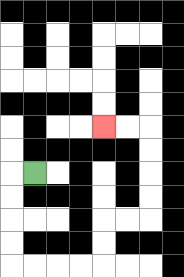{'start': '[1, 7]', 'end': '[4, 5]', 'path_directions': 'L,D,D,D,D,R,R,R,R,U,U,R,R,U,U,U,U,L,L', 'path_coordinates': '[[1, 7], [0, 7], [0, 8], [0, 9], [0, 10], [0, 11], [1, 11], [2, 11], [3, 11], [4, 11], [4, 10], [4, 9], [5, 9], [6, 9], [6, 8], [6, 7], [6, 6], [6, 5], [5, 5], [4, 5]]'}